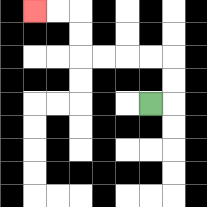{'start': '[6, 4]', 'end': '[1, 0]', 'path_directions': 'R,U,U,L,L,L,L,U,U,L,L', 'path_coordinates': '[[6, 4], [7, 4], [7, 3], [7, 2], [6, 2], [5, 2], [4, 2], [3, 2], [3, 1], [3, 0], [2, 0], [1, 0]]'}